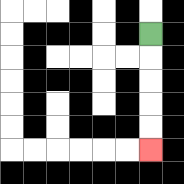{'start': '[6, 1]', 'end': '[6, 6]', 'path_directions': 'D,D,D,D,D', 'path_coordinates': '[[6, 1], [6, 2], [6, 3], [6, 4], [6, 5], [6, 6]]'}